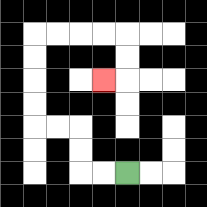{'start': '[5, 7]', 'end': '[4, 3]', 'path_directions': 'L,L,U,U,L,L,U,U,U,U,R,R,R,R,D,D,L', 'path_coordinates': '[[5, 7], [4, 7], [3, 7], [3, 6], [3, 5], [2, 5], [1, 5], [1, 4], [1, 3], [1, 2], [1, 1], [2, 1], [3, 1], [4, 1], [5, 1], [5, 2], [5, 3], [4, 3]]'}